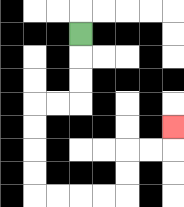{'start': '[3, 1]', 'end': '[7, 5]', 'path_directions': 'D,D,D,L,L,D,D,D,D,R,R,R,R,U,U,R,R,U', 'path_coordinates': '[[3, 1], [3, 2], [3, 3], [3, 4], [2, 4], [1, 4], [1, 5], [1, 6], [1, 7], [1, 8], [2, 8], [3, 8], [4, 8], [5, 8], [5, 7], [5, 6], [6, 6], [7, 6], [7, 5]]'}